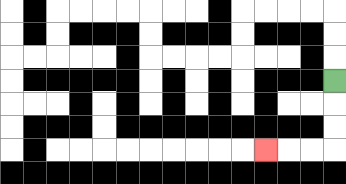{'start': '[14, 3]', 'end': '[11, 6]', 'path_directions': 'D,D,D,L,L,L', 'path_coordinates': '[[14, 3], [14, 4], [14, 5], [14, 6], [13, 6], [12, 6], [11, 6]]'}